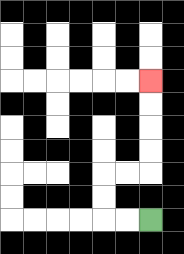{'start': '[6, 9]', 'end': '[6, 3]', 'path_directions': 'L,L,U,U,R,R,U,U,U,U', 'path_coordinates': '[[6, 9], [5, 9], [4, 9], [4, 8], [4, 7], [5, 7], [6, 7], [6, 6], [6, 5], [6, 4], [6, 3]]'}